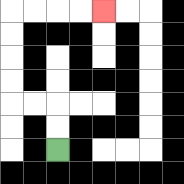{'start': '[2, 6]', 'end': '[4, 0]', 'path_directions': 'U,U,L,L,U,U,U,U,R,R,R,R', 'path_coordinates': '[[2, 6], [2, 5], [2, 4], [1, 4], [0, 4], [0, 3], [0, 2], [0, 1], [0, 0], [1, 0], [2, 0], [3, 0], [4, 0]]'}